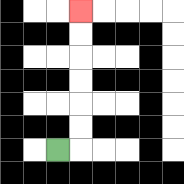{'start': '[2, 6]', 'end': '[3, 0]', 'path_directions': 'R,U,U,U,U,U,U', 'path_coordinates': '[[2, 6], [3, 6], [3, 5], [3, 4], [3, 3], [3, 2], [3, 1], [3, 0]]'}